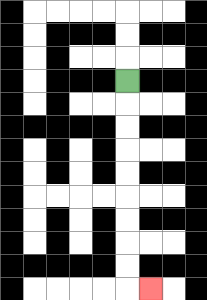{'start': '[5, 3]', 'end': '[6, 12]', 'path_directions': 'D,D,D,D,D,D,D,D,D,R', 'path_coordinates': '[[5, 3], [5, 4], [5, 5], [5, 6], [5, 7], [5, 8], [5, 9], [5, 10], [5, 11], [5, 12], [6, 12]]'}